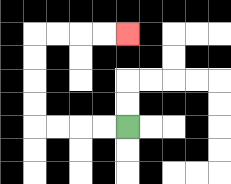{'start': '[5, 5]', 'end': '[5, 1]', 'path_directions': 'L,L,L,L,U,U,U,U,R,R,R,R', 'path_coordinates': '[[5, 5], [4, 5], [3, 5], [2, 5], [1, 5], [1, 4], [1, 3], [1, 2], [1, 1], [2, 1], [3, 1], [4, 1], [5, 1]]'}